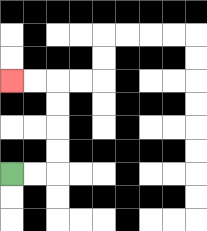{'start': '[0, 7]', 'end': '[0, 3]', 'path_directions': 'R,R,U,U,U,U,L,L', 'path_coordinates': '[[0, 7], [1, 7], [2, 7], [2, 6], [2, 5], [2, 4], [2, 3], [1, 3], [0, 3]]'}